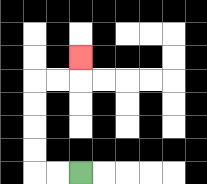{'start': '[3, 7]', 'end': '[3, 2]', 'path_directions': 'L,L,U,U,U,U,R,R,U', 'path_coordinates': '[[3, 7], [2, 7], [1, 7], [1, 6], [1, 5], [1, 4], [1, 3], [2, 3], [3, 3], [3, 2]]'}